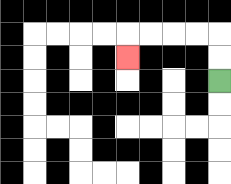{'start': '[9, 3]', 'end': '[5, 2]', 'path_directions': 'U,U,L,L,L,L,D', 'path_coordinates': '[[9, 3], [9, 2], [9, 1], [8, 1], [7, 1], [6, 1], [5, 1], [5, 2]]'}